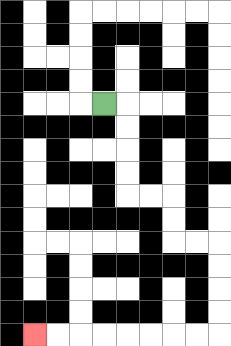{'start': '[4, 4]', 'end': '[1, 14]', 'path_directions': 'R,D,D,D,D,R,R,D,D,R,R,D,D,D,D,L,L,L,L,L,L,L,L', 'path_coordinates': '[[4, 4], [5, 4], [5, 5], [5, 6], [5, 7], [5, 8], [6, 8], [7, 8], [7, 9], [7, 10], [8, 10], [9, 10], [9, 11], [9, 12], [9, 13], [9, 14], [8, 14], [7, 14], [6, 14], [5, 14], [4, 14], [3, 14], [2, 14], [1, 14]]'}